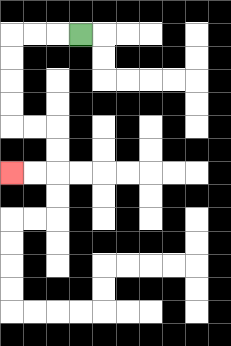{'start': '[3, 1]', 'end': '[0, 7]', 'path_directions': 'L,L,L,D,D,D,D,R,R,D,D,L,L', 'path_coordinates': '[[3, 1], [2, 1], [1, 1], [0, 1], [0, 2], [0, 3], [0, 4], [0, 5], [1, 5], [2, 5], [2, 6], [2, 7], [1, 7], [0, 7]]'}